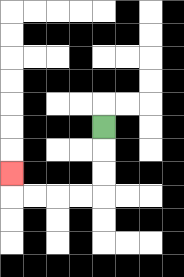{'start': '[4, 5]', 'end': '[0, 7]', 'path_directions': 'D,D,D,L,L,L,L,U', 'path_coordinates': '[[4, 5], [4, 6], [4, 7], [4, 8], [3, 8], [2, 8], [1, 8], [0, 8], [0, 7]]'}